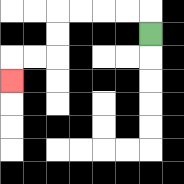{'start': '[6, 1]', 'end': '[0, 3]', 'path_directions': 'U,L,L,L,L,D,D,L,L,D', 'path_coordinates': '[[6, 1], [6, 0], [5, 0], [4, 0], [3, 0], [2, 0], [2, 1], [2, 2], [1, 2], [0, 2], [0, 3]]'}